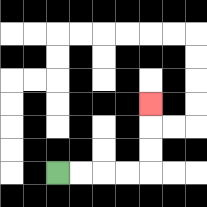{'start': '[2, 7]', 'end': '[6, 4]', 'path_directions': 'R,R,R,R,U,U,U', 'path_coordinates': '[[2, 7], [3, 7], [4, 7], [5, 7], [6, 7], [6, 6], [6, 5], [6, 4]]'}